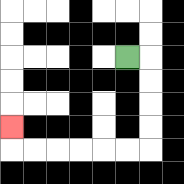{'start': '[5, 2]', 'end': '[0, 5]', 'path_directions': 'R,D,D,D,D,L,L,L,L,L,L,U', 'path_coordinates': '[[5, 2], [6, 2], [6, 3], [6, 4], [6, 5], [6, 6], [5, 6], [4, 6], [3, 6], [2, 6], [1, 6], [0, 6], [0, 5]]'}